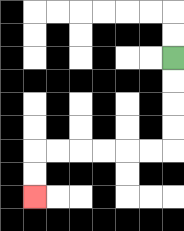{'start': '[7, 2]', 'end': '[1, 8]', 'path_directions': 'D,D,D,D,L,L,L,L,L,L,D,D', 'path_coordinates': '[[7, 2], [7, 3], [7, 4], [7, 5], [7, 6], [6, 6], [5, 6], [4, 6], [3, 6], [2, 6], [1, 6], [1, 7], [1, 8]]'}